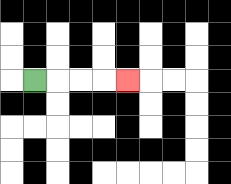{'start': '[1, 3]', 'end': '[5, 3]', 'path_directions': 'R,R,R,R', 'path_coordinates': '[[1, 3], [2, 3], [3, 3], [4, 3], [5, 3]]'}